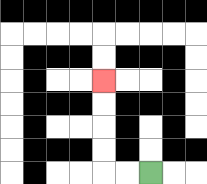{'start': '[6, 7]', 'end': '[4, 3]', 'path_directions': 'L,L,U,U,U,U', 'path_coordinates': '[[6, 7], [5, 7], [4, 7], [4, 6], [4, 5], [4, 4], [4, 3]]'}